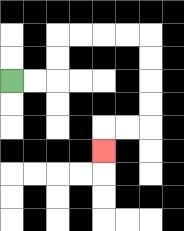{'start': '[0, 3]', 'end': '[4, 6]', 'path_directions': 'R,R,U,U,R,R,R,R,D,D,D,D,L,L,D', 'path_coordinates': '[[0, 3], [1, 3], [2, 3], [2, 2], [2, 1], [3, 1], [4, 1], [5, 1], [6, 1], [6, 2], [6, 3], [6, 4], [6, 5], [5, 5], [4, 5], [4, 6]]'}